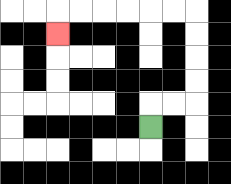{'start': '[6, 5]', 'end': '[2, 1]', 'path_directions': 'U,R,R,U,U,U,U,L,L,L,L,L,L,D', 'path_coordinates': '[[6, 5], [6, 4], [7, 4], [8, 4], [8, 3], [8, 2], [8, 1], [8, 0], [7, 0], [6, 0], [5, 0], [4, 0], [3, 0], [2, 0], [2, 1]]'}